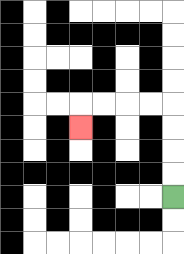{'start': '[7, 8]', 'end': '[3, 5]', 'path_directions': 'U,U,U,U,L,L,L,L,D', 'path_coordinates': '[[7, 8], [7, 7], [7, 6], [7, 5], [7, 4], [6, 4], [5, 4], [4, 4], [3, 4], [3, 5]]'}